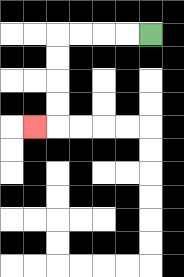{'start': '[6, 1]', 'end': '[1, 5]', 'path_directions': 'L,L,L,L,D,D,D,D,L', 'path_coordinates': '[[6, 1], [5, 1], [4, 1], [3, 1], [2, 1], [2, 2], [2, 3], [2, 4], [2, 5], [1, 5]]'}